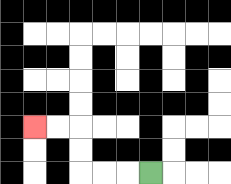{'start': '[6, 7]', 'end': '[1, 5]', 'path_directions': 'L,L,L,U,U,L,L', 'path_coordinates': '[[6, 7], [5, 7], [4, 7], [3, 7], [3, 6], [3, 5], [2, 5], [1, 5]]'}